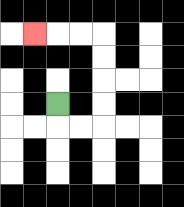{'start': '[2, 4]', 'end': '[1, 1]', 'path_directions': 'D,R,R,U,U,U,U,L,L,L', 'path_coordinates': '[[2, 4], [2, 5], [3, 5], [4, 5], [4, 4], [4, 3], [4, 2], [4, 1], [3, 1], [2, 1], [1, 1]]'}